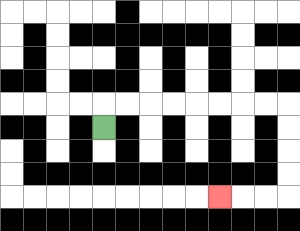{'start': '[4, 5]', 'end': '[9, 8]', 'path_directions': 'U,R,R,R,R,R,R,R,R,D,D,D,D,L,L,L', 'path_coordinates': '[[4, 5], [4, 4], [5, 4], [6, 4], [7, 4], [8, 4], [9, 4], [10, 4], [11, 4], [12, 4], [12, 5], [12, 6], [12, 7], [12, 8], [11, 8], [10, 8], [9, 8]]'}